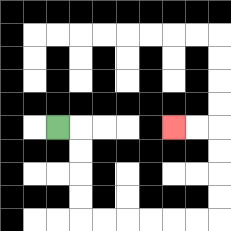{'start': '[2, 5]', 'end': '[7, 5]', 'path_directions': 'R,D,D,D,D,R,R,R,R,R,R,U,U,U,U,L,L', 'path_coordinates': '[[2, 5], [3, 5], [3, 6], [3, 7], [3, 8], [3, 9], [4, 9], [5, 9], [6, 9], [7, 9], [8, 9], [9, 9], [9, 8], [9, 7], [9, 6], [9, 5], [8, 5], [7, 5]]'}